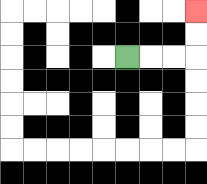{'start': '[5, 2]', 'end': '[8, 0]', 'path_directions': 'R,R,R,U,U', 'path_coordinates': '[[5, 2], [6, 2], [7, 2], [8, 2], [8, 1], [8, 0]]'}